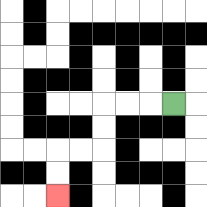{'start': '[7, 4]', 'end': '[2, 8]', 'path_directions': 'L,L,L,D,D,L,L,D,D', 'path_coordinates': '[[7, 4], [6, 4], [5, 4], [4, 4], [4, 5], [4, 6], [3, 6], [2, 6], [2, 7], [2, 8]]'}